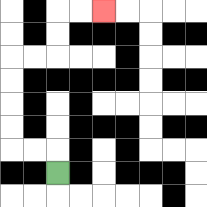{'start': '[2, 7]', 'end': '[4, 0]', 'path_directions': 'U,L,L,U,U,U,U,R,R,U,U,R,R', 'path_coordinates': '[[2, 7], [2, 6], [1, 6], [0, 6], [0, 5], [0, 4], [0, 3], [0, 2], [1, 2], [2, 2], [2, 1], [2, 0], [3, 0], [4, 0]]'}